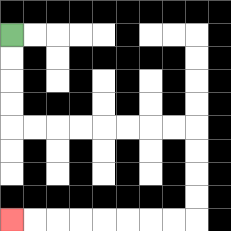{'start': '[0, 1]', 'end': '[0, 9]', 'path_directions': 'D,D,D,D,R,R,R,R,R,R,R,R,D,D,D,D,L,L,L,L,L,L,L,L', 'path_coordinates': '[[0, 1], [0, 2], [0, 3], [0, 4], [0, 5], [1, 5], [2, 5], [3, 5], [4, 5], [5, 5], [6, 5], [7, 5], [8, 5], [8, 6], [8, 7], [8, 8], [8, 9], [7, 9], [6, 9], [5, 9], [4, 9], [3, 9], [2, 9], [1, 9], [0, 9]]'}